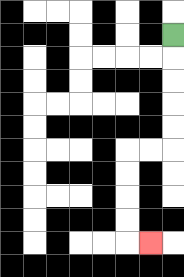{'start': '[7, 1]', 'end': '[6, 10]', 'path_directions': 'D,D,D,D,D,L,L,D,D,D,D,R', 'path_coordinates': '[[7, 1], [7, 2], [7, 3], [7, 4], [7, 5], [7, 6], [6, 6], [5, 6], [5, 7], [5, 8], [5, 9], [5, 10], [6, 10]]'}